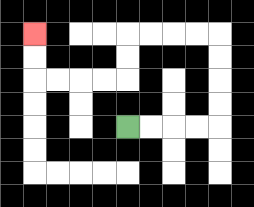{'start': '[5, 5]', 'end': '[1, 1]', 'path_directions': 'R,R,R,R,U,U,U,U,L,L,L,L,D,D,L,L,L,L,U,U', 'path_coordinates': '[[5, 5], [6, 5], [7, 5], [8, 5], [9, 5], [9, 4], [9, 3], [9, 2], [9, 1], [8, 1], [7, 1], [6, 1], [5, 1], [5, 2], [5, 3], [4, 3], [3, 3], [2, 3], [1, 3], [1, 2], [1, 1]]'}